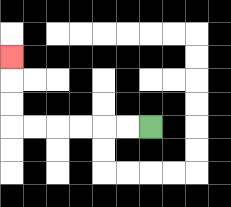{'start': '[6, 5]', 'end': '[0, 2]', 'path_directions': 'L,L,L,L,L,L,U,U,U', 'path_coordinates': '[[6, 5], [5, 5], [4, 5], [3, 5], [2, 5], [1, 5], [0, 5], [0, 4], [0, 3], [0, 2]]'}